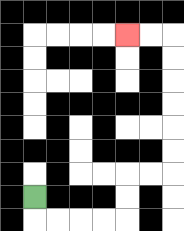{'start': '[1, 8]', 'end': '[5, 1]', 'path_directions': 'D,R,R,R,R,U,U,R,R,U,U,U,U,U,U,L,L', 'path_coordinates': '[[1, 8], [1, 9], [2, 9], [3, 9], [4, 9], [5, 9], [5, 8], [5, 7], [6, 7], [7, 7], [7, 6], [7, 5], [7, 4], [7, 3], [7, 2], [7, 1], [6, 1], [5, 1]]'}